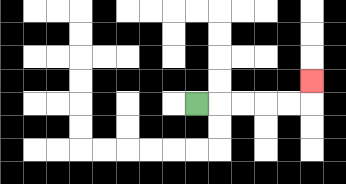{'start': '[8, 4]', 'end': '[13, 3]', 'path_directions': 'R,R,R,R,R,U', 'path_coordinates': '[[8, 4], [9, 4], [10, 4], [11, 4], [12, 4], [13, 4], [13, 3]]'}